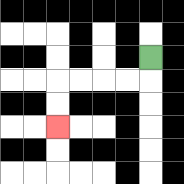{'start': '[6, 2]', 'end': '[2, 5]', 'path_directions': 'D,L,L,L,L,D,D', 'path_coordinates': '[[6, 2], [6, 3], [5, 3], [4, 3], [3, 3], [2, 3], [2, 4], [2, 5]]'}